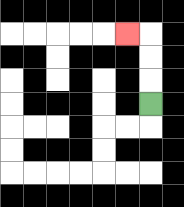{'start': '[6, 4]', 'end': '[5, 1]', 'path_directions': 'U,U,U,L', 'path_coordinates': '[[6, 4], [6, 3], [6, 2], [6, 1], [5, 1]]'}